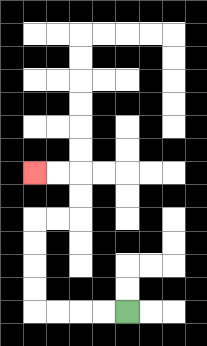{'start': '[5, 13]', 'end': '[1, 7]', 'path_directions': 'L,L,L,L,U,U,U,U,R,R,U,U,L,L', 'path_coordinates': '[[5, 13], [4, 13], [3, 13], [2, 13], [1, 13], [1, 12], [1, 11], [1, 10], [1, 9], [2, 9], [3, 9], [3, 8], [3, 7], [2, 7], [1, 7]]'}